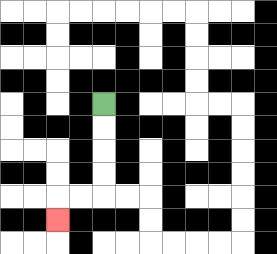{'start': '[4, 4]', 'end': '[2, 9]', 'path_directions': 'D,D,D,D,L,L,D', 'path_coordinates': '[[4, 4], [4, 5], [4, 6], [4, 7], [4, 8], [3, 8], [2, 8], [2, 9]]'}